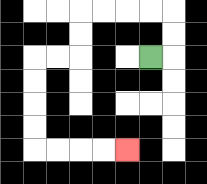{'start': '[6, 2]', 'end': '[5, 6]', 'path_directions': 'R,U,U,L,L,L,L,D,D,L,L,D,D,D,D,R,R,R,R', 'path_coordinates': '[[6, 2], [7, 2], [7, 1], [7, 0], [6, 0], [5, 0], [4, 0], [3, 0], [3, 1], [3, 2], [2, 2], [1, 2], [1, 3], [1, 4], [1, 5], [1, 6], [2, 6], [3, 6], [4, 6], [5, 6]]'}